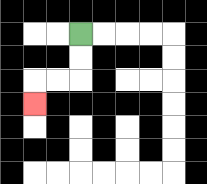{'start': '[3, 1]', 'end': '[1, 4]', 'path_directions': 'D,D,L,L,D', 'path_coordinates': '[[3, 1], [3, 2], [3, 3], [2, 3], [1, 3], [1, 4]]'}